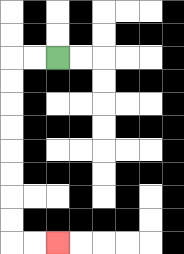{'start': '[2, 2]', 'end': '[2, 10]', 'path_directions': 'L,L,D,D,D,D,D,D,D,D,R,R', 'path_coordinates': '[[2, 2], [1, 2], [0, 2], [0, 3], [0, 4], [0, 5], [0, 6], [0, 7], [0, 8], [0, 9], [0, 10], [1, 10], [2, 10]]'}